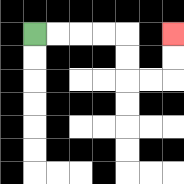{'start': '[1, 1]', 'end': '[7, 1]', 'path_directions': 'R,R,R,R,D,D,R,R,U,U', 'path_coordinates': '[[1, 1], [2, 1], [3, 1], [4, 1], [5, 1], [5, 2], [5, 3], [6, 3], [7, 3], [7, 2], [7, 1]]'}